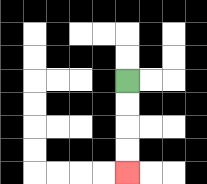{'start': '[5, 3]', 'end': '[5, 7]', 'path_directions': 'D,D,D,D', 'path_coordinates': '[[5, 3], [5, 4], [5, 5], [5, 6], [5, 7]]'}